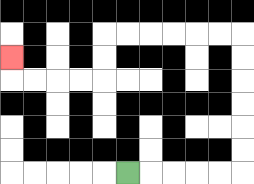{'start': '[5, 7]', 'end': '[0, 2]', 'path_directions': 'R,R,R,R,R,U,U,U,U,U,U,L,L,L,L,L,L,D,D,L,L,L,L,U', 'path_coordinates': '[[5, 7], [6, 7], [7, 7], [8, 7], [9, 7], [10, 7], [10, 6], [10, 5], [10, 4], [10, 3], [10, 2], [10, 1], [9, 1], [8, 1], [7, 1], [6, 1], [5, 1], [4, 1], [4, 2], [4, 3], [3, 3], [2, 3], [1, 3], [0, 3], [0, 2]]'}